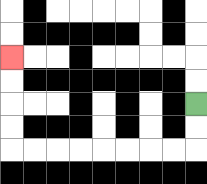{'start': '[8, 4]', 'end': '[0, 2]', 'path_directions': 'D,D,L,L,L,L,L,L,L,L,U,U,U,U', 'path_coordinates': '[[8, 4], [8, 5], [8, 6], [7, 6], [6, 6], [5, 6], [4, 6], [3, 6], [2, 6], [1, 6], [0, 6], [0, 5], [0, 4], [0, 3], [0, 2]]'}